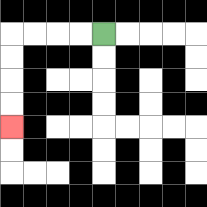{'start': '[4, 1]', 'end': '[0, 5]', 'path_directions': 'L,L,L,L,D,D,D,D', 'path_coordinates': '[[4, 1], [3, 1], [2, 1], [1, 1], [0, 1], [0, 2], [0, 3], [0, 4], [0, 5]]'}